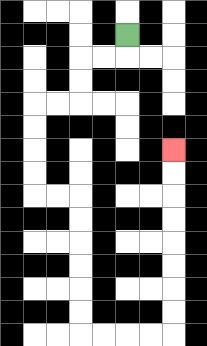{'start': '[5, 1]', 'end': '[7, 6]', 'path_directions': 'D,L,L,D,D,L,L,D,D,D,D,R,R,D,D,D,D,D,D,R,R,R,R,U,U,U,U,U,U,U,U', 'path_coordinates': '[[5, 1], [5, 2], [4, 2], [3, 2], [3, 3], [3, 4], [2, 4], [1, 4], [1, 5], [1, 6], [1, 7], [1, 8], [2, 8], [3, 8], [3, 9], [3, 10], [3, 11], [3, 12], [3, 13], [3, 14], [4, 14], [5, 14], [6, 14], [7, 14], [7, 13], [7, 12], [7, 11], [7, 10], [7, 9], [7, 8], [7, 7], [7, 6]]'}